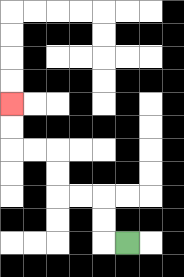{'start': '[5, 10]', 'end': '[0, 4]', 'path_directions': 'L,U,U,L,L,U,U,L,L,U,U', 'path_coordinates': '[[5, 10], [4, 10], [4, 9], [4, 8], [3, 8], [2, 8], [2, 7], [2, 6], [1, 6], [0, 6], [0, 5], [0, 4]]'}